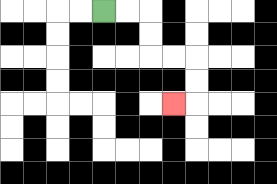{'start': '[4, 0]', 'end': '[7, 4]', 'path_directions': 'R,R,D,D,R,R,D,D,L', 'path_coordinates': '[[4, 0], [5, 0], [6, 0], [6, 1], [6, 2], [7, 2], [8, 2], [8, 3], [8, 4], [7, 4]]'}